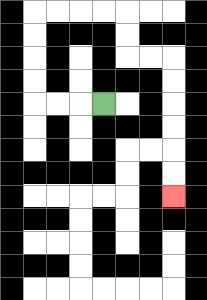{'start': '[4, 4]', 'end': '[7, 8]', 'path_directions': 'L,L,L,U,U,U,U,R,R,R,R,D,D,R,R,D,D,D,D,D,D', 'path_coordinates': '[[4, 4], [3, 4], [2, 4], [1, 4], [1, 3], [1, 2], [1, 1], [1, 0], [2, 0], [3, 0], [4, 0], [5, 0], [5, 1], [5, 2], [6, 2], [7, 2], [7, 3], [7, 4], [7, 5], [7, 6], [7, 7], [7, 8]]'}